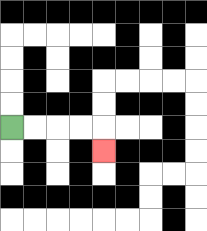{'start': '[0, 5]', 'end': '[4, 6]', 'path_directions': 'R,R,R,R,D', 'path_coordinates': '[[0, 5], [1, 5], [2, 5], [3, 5], [4, 5], [4, 6]]'}